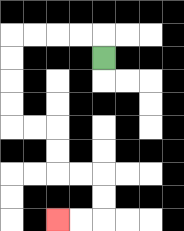{'start': '[4, 2]', 'end': '[2, 9]', 'path_directions': 'U,L,L,L,L,D,D,D,D,R,R,D,D,R,R,D,D,L,L', 'path_coordinates': '[[4, 2], [4, 1], [3, 1], [2, 1], [1, 1], [0, 1], [0, 2], [0, 3], [0, 4], [0, 5], [1, 5], [2, 5], [2, 6], [2, 7], [3, 7], [4, 7], [4, 8], [4, 9], [3, 9], [2, 9]]'}